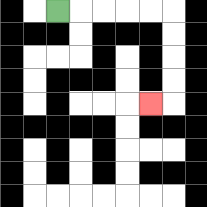{'start': '[2, 0]', 'end': '[6, 4]', 'path_directions': 'R,R,R,R,R,D,D,D,D,L', 'path_coordinates': '[[2, 0], [3, 0], [4, 0], [5, 0], [6, 0], [7, 0], [7, 1], [7, 2], [7, 3], [7, 4], [6, 4]]'}